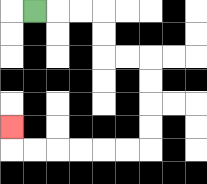{'start': '[1, 0]', 'end': '[0, 5]', 'path_directions': 'R,R,R,D,D,R,R,D,D,D,D,L,L,L,L,L,L,U', 'path_coordinates': '[[1, 0], [2, 0], [3, 0], [4, 0], [4, 1], [4, 2], [5, 2], [6, 2], [6, 3], [6, 4], [6, 5], [6, 6], [5, 6], [4, 6], [3, 6], [2, 6], [1, 6], [0, 6], [0, 5]]'}